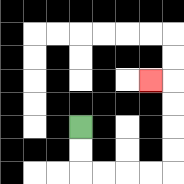{'start': '[3, 5]', 'end': '[6, 3]', 'path_directions': 'D,D,R,R,R,R,U,U,U,U,L', 'path_coordinates': '[[3, 5], [3, 6], [3, 7], [4, 7], [5, 7], [6, 7], [7, 7], [7, 6], [7, 5], [7, 4], [7, 3], [6, 3]]'}